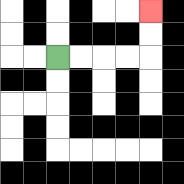{'start': '[2, 2]', 'end': '[6, 0]', 'path_directions': 'R,R,R,R,U,U', 'path_coordinates': '[[2, 2], [3, 2], [4, 2], [5, 2], [6, 2], [6, 1], [6, 0]]'}